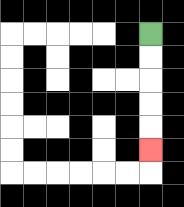{'start': '[6, 1]', 'end': '[6, 6]', 'path_directions': 'D,D,D,D,D', 'path_coordinates': '[[6, 1], [6, 2], [6, 3], [6, 4], [6, 5], [6, 6]]'}